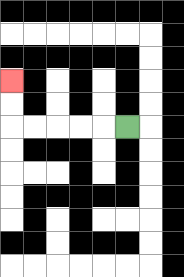{'start': '[5, 5]', 'end': '[0, 3]', 'path_directions': 'L,L,L,L,L,U,U', 'path_coordinates': '[[5, 5], [4, 5], [3, 5], [2, 5], [1, 5], [0, 5], [0, 4], [0, 3]]'}